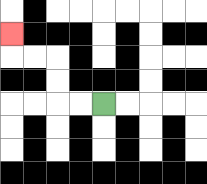{'start': '[4, 4]', 'end': '[0, 1]', 'path_directions': 'L,L,U,U,L,L,U', 'path_coordinates': '[[4, 4], [3, 4], [2, 4], [2, 3], [2, 2], [1, 2], [0, 2], [0, 1]]'}